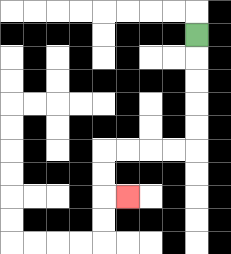{'start': '[8, 1]', 'end': '[5, 8]', 'path_directions': 'D,D,D,D,D,L,L,L,L,D,D,R', 'path_coordinates': '[[8, 1], [8, 2], [8, 3], [8, 4], [8, 5], [8, 6], [7, 6], [6, 6], [5, 6], [4, 6], [4, 7], [4, 8], [5, 8]]'}